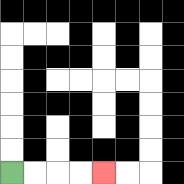{'start': '[0, 7]', 'end': '[4, 7]', 'path_directions': 'R,R,R,R', 'path_coordinates': '[[0, 7], [1, 7], [2, 7], [3, 7], [4, 7]]'}